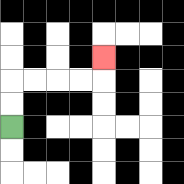{'start': '[0, 5]', 'end': '[4, 2]', 'path_directions': 'U,U,R,R,R,R,U', 'path_coordinates': '[[0, 5], [0, 4], [0, 3], [1, 3], [2, 3], [3, 3], [4, 3], [4, 2]]'}